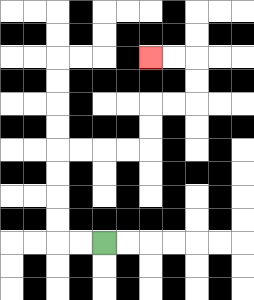{'start': '[4, 10]', 'end': '[6, 2]', 'path_directions': 'L,L,U,U,U,U,R,R,R,R,U,U,R,R,U,U,L,L', 'path_coordinates': '[[4, 10], [3, 10], [2, 10], [2, 9], [2, 8], [2, 7], [2, 6], [3, 6], [4, 6], [5, 6], [6, 6], [6, 5], [6, 4], [7, 4], [8, 4], [8, 3], [8, 2], [7, 2], [6, 2]]'}